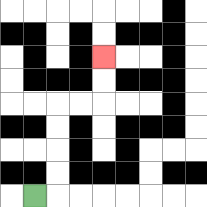{'start': '[1, 8]', 'end': '[4, 2]', 'path_directions': 'R,U,U,U,U,R,R,U,U', 'path_coordinates': '[[1, 8], [2, 8], [2, 7], [2, 6], [2, 5], [2, 4], [3, 4], [4, 4], [4, 3], [4, 2]]'}